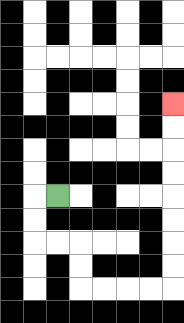{'start': '[2, 8]', 'end': '[7, 4]', 'path_directions': 'L,D,D,R,R,D,D,R,R,R,R,U,U,U,U,U,U,U,U', 'path_coordinates': '[[2, 8], [1, 8], [1, 9], [1, 10], [2, 10], [3, 10], [3, 11], [3, 12], [4, 12], [5, 12], [6, 12], [7, 12], [7, 11], [7, 10], [7, 9], [7, 8], [7, 7], [7, 6], [7, 5], [7, 4]]'}